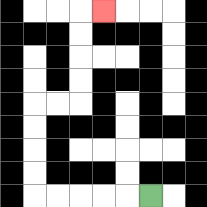{'start': '[6, 8]', 'end': '[4, 0]', 'path_directions': 'L,L,L,L,L,U,U,U,U,R,R,U,U,U,U,R', 'path_coordinates': '[[6, 8], [5, 8], [4, 8], [3, 8], [2, 8], [1, 8], [1, 7], [1, 6], [1, 5], [1, 4], [2, 4], [3, 4], [3, 3], [3, 2], [3, 1], [3, 0], [4, 0]]'}